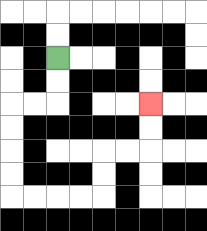{'start': '[2, 2]', 'end': '[6, 4]', 'path_directions': 'D,D,L,L,D,D,D,D,R,R,R,R,U,U,R,R,U,U', 'path_coordinates': '[[2, 2], [2, 3], [2, 4], [1, 4], [0, 4], [0, 5], [0, 6], [0, 7], [0, 8], [1, 8], [2, 8], [3, 8], [4, 8], [4, 7], [4, 6], [5, 6], [6, 6], [6, 5], [6, 4]]'}